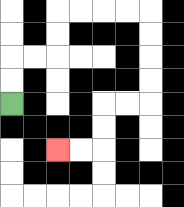{'start': '[0, 4]', 'end': '[2, 6]', 'path_directions': 'U,U,R,R,U,U,R,R,R,R,D,D,D,D,L,L,D,D,L,L', 'path_coordinates': '[[0, 4], [0, 3], [0, 2], [1, 2], [2, 2], [2, 1], [2, 0], [3, 0], [4, 0], [5, 0], [6, 0], [6, 1], [6, 2], [6, 3], [6, 4], [5, 4], [4, 4], [4, 5], [4, 6], [3, 6], [2, 6]]'}